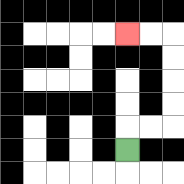{'start': '[5, 6]', 'end': '[5, 1]', 'path_directions': 'U,R,R,U,U,U,U,L,L', 'path_coordinates': '[[5, 6], [5, 5], [6, 5], [7, 5], [7, 4], [7, 3], [7, 2], [7, 1], [6, 1], [5, 1]]'}